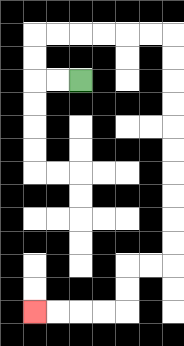{'start': '[3, 3]', 'end': '[1, 13]', 'path_directions': 'L,L,U,U,R,R,R,R,R,R,D,D,D,D,D,D,D,D,D,D,L,L,D,D,L,L,L,L', 'path_coordinates': '[[3, 3], [2, 3], [1, 3], [1, 2], [1, 1], [2, 1], [3, 1], [4, 1], [5, 1], [6, 1], [7, 1], [7, 2], [7, 3], [7, 4], [7, 5], [7, 6], [7, 7], [7, 8], [7, 9], [7, 10], [7, 11], [6, 11], [5, 11], [5, 12], [5, 13], [4, 13], [3, 13], [2, 13], [1, 13]]'}